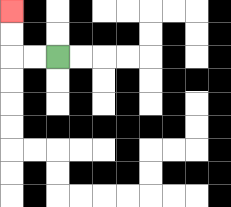{'start': '[2, 2]', 'end': '[0, 0]', 'path_directions': 'L,L,U,U', 'path_coordinates': '[[2, 2], [1, 2], [0, 2], [0, 1], [0, 0]]'}